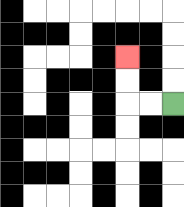{'start': '[7, 4]', 'end': '[5, 2]', 'path_directions': 'L,L,U,U', 'path_coordinates': '[[7, 4], [6, 4], [5, 4], [5, 3], [5, 2]]'}